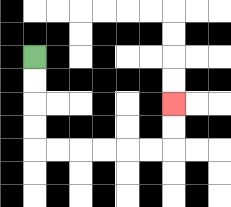{'start': '[1, 2]', 'end': '[7, 4]', 'path_directions': 'D,D,D,D,R,R,R,R,R,R,U,U', 'path_coordinates': '[[1, 2], [1, 3], [1, 4], [1, 5], [1, 6], [2, 6], [3, 6], [4, 6], [5, 6], [6, 6], [7, 6], [7, 5], [7, 4]]'}